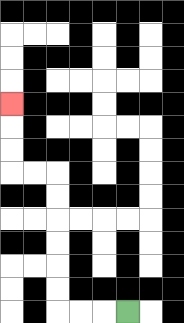{'start': '[5, 13]', 'end': '[0, 4]', 'path_directions': 'L,L,L,U,U,U,U,U,U,L,L,U,U,U', 'path_coordinates': '[[5, 13], [4, 13], [3, 13], [2, 13], [2, 12], [2, 11], [2, 10], [2, 9], [2, 8], [2, 7], [1, 7], [0, 7], [0, 6], [0, 5], [0, 4]]'}